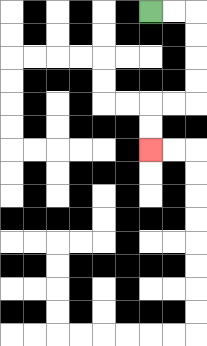{'start': '[6, 0]', 'end': '[6, 6]', 'path_directions': 'R,R,D,D,D,D,L,L,D,D', 'path_coordinates': '[[6, 0], [7, 0], [8, 0], [8, 1], [8, 2], [8, 3], [8, 4], [7, 4], [6, 4], [6, 5], [6, 6]]'}